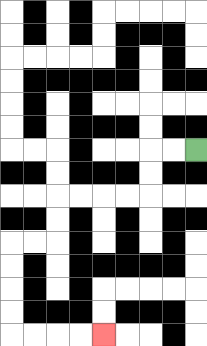{'start': '[8, 6]', 'end': '[4, 14]', 'path_directions': 'L,L,D,D,L,L,L,L,D,D,L,L,D,D,D,D,R,R,R,R', 'path_coordinates': '[[8, 6], [7, 6], [6, 6], [6, 7], [6, 8], [5, 8], [4, 8], [3, 8], [2, 8], [2, 9], [2, 10], [1, 10], [0, 10], [0, 11], [0, 12], [0, 13], [0, 14], [1, 14], [2, 14], [3, 14], [4, 14]]'}